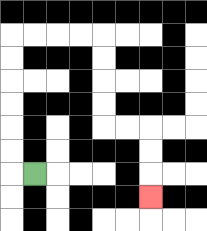{'start': '[1, 7]', 'end': '[6, 8]', 'path_directions': 'L,U,U,U,U,U,U,R,R,R,R,D,D,D,D,R,R,D,D,D', 'path_coordinates': '[[1, 7], [0, 7], [0, 6], [0, 5], [0, 4], [0, 3], [0, 2], [0, 1], [1, 1], [2, 1], [3, 1], [4, 1], [4, 2], [4, 3], [4, 4], [4, 5], [5, 5], [6, 5], [6, 6], [6, 7], [6, 8]]'}